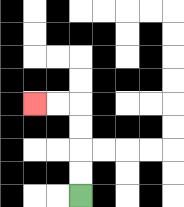{'start': '[3, 8]', 'end': '[1, 4]', 'path_directions': 'U,U,U,U,L,L', 'path_coordinates': '[[3, 8], [3, 7], [3, 6], [3, 5], [3, 4], [2, 4], [1, 4]]'}